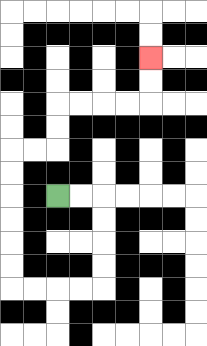{'start': '[2, 8]', 'end': '[6, 2]', 'path_directions': 'R,R,D,D,D,D,L,L,L,L,U,U,U,U,U,U,R,R,U,U,R,R,R,R,U,U', 'path_coordinates': '[[2, 8], [3, 8], [4, 8], [4, 9], [4, 10], [4, 11], [4, 12], [3, 12], [2, 12], [1, 12], [0, 12], [0, 11], [0, 10], [0, 9], [0, 8], [0, 7], [0, 6], [1, 6], [2, 6], [2, 5], [2, 4], [3, 4], [4, 4], [5, 4], [6, 4], [6, 3], [6, 2]]'}